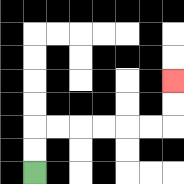{'start': '[1, 7]', 'end': '[7, 3]', 'path_directions': 'U,U,R,R,R,R,R,R,U,U', 'path_coordinates': '[[1, 7], [1, 6], [1, 5], [2, 5], [3, 5], [4, 5], [5, 5], [6, 5], [7, 5], [7, 4], [7, 3]]'}